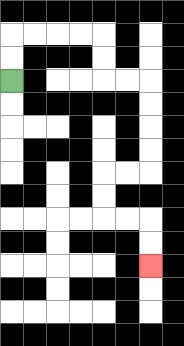{'start': '[0, 3]', 'end': '[6, 11]', 'path_directions': 'U,U,R,R,R,R,D,D,R,R,D,D,D,D,L,L,D,D,R,R,D,D', 'path_coordinates': '[[0, 3], [0, 2], [0, 1], [1, 1], [2, 1], [3, 1], [4, 1], [4, 2], [4, 3], [5, 3], [6, 3], [6, 4], [6, 5], [6, 6], [6, 7], [5, 7], [4, 7], [4, 8], [4, 9], [5, 9], [6, 9], [6, 10], [6, 11]]'}